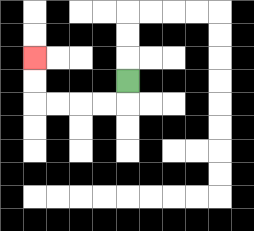{'start': '[5, 3]', 'end': '[1, 2]', 'path_directions': 'D,L,L,L,L,U,U', 'path_coordinates': '[[5, 3], [5, 4], [4, 4], [3, 4], [2, 4], [1, 4], [1, 3], [1, 2]]'}